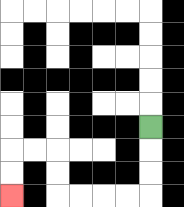{'start': '[6, 5]', 'end': '[0, 8]', 'path_directions': 'D,D,D,L,L,L,L,U,U,L,L,D,D', 'path_coordinates': '[[6, 5], [6, 6], [6, 7], [6, 8], [5, 8], [4, 8], [3, 8], [2, 8], [2, 7], [2, 6], [1, 6], [0, 6], [0, 7], [0, 8]]'}